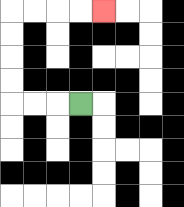{'start': '[3, 4]', 'end': '[4, 0]', 'path_directions': 'L,L,L,U,U,U,U,R,R,R,R', 'path_coordinates': '[[3, 4], [2, 4], [1, 4], [0, 4], [0, 3], [0, 2], [0, 1], [0, 0], [1, 0], [2, 0], [3, 0], [4, 0]]'}